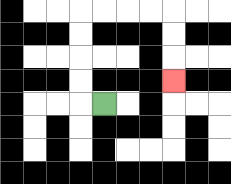{'start': '[4, 4]', 'end': '[7, 3]', 'path_directions': 'L,U,U,U,U,R,R,R,R,D,D,D', 'path_coordinates': '[[4, 4], [3, 4], [3, 3], [3, 2], [3, 1], [3, 0], [4, 0], [5, 0], [6, 0], [7, 0], [7, 1], [7, 2], [7, 3]]'}